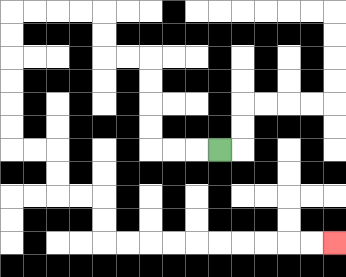{'start': '[9, 6]', 'end': '[14, 10]', 'path_directions': 'L,L,L,U,U,U,U,L,L,U,U,L,L,L,L,D,D,D,D,D,D,R,R,D,D,R,R,D,D,R,R,R,R,R,R,R,R,R,R', 'path_coordinates': '[[9, 6], [8, 6], [7, 6], [6, 6], [6, 5], [6, 4], [6, 3], [6, 2], [5, 2], [4, 2], [4, 1], [4, 0], [3, 0], [2, 0], [1, 0], [0, 0], [0, 1], [0, 2], [0, 3], [0, 4], [0, 5], [0, 6], [1, 6], [2, 6], [2, 7], [2, 8], [3, 8], [4, 8], [4, 9], [4, 10], [5, 10], [6, 10], [7, 10], [8, 10], [9, 10], [10, 10], [11, 10], [12, 10], [13, 10], [14, 10]]'}